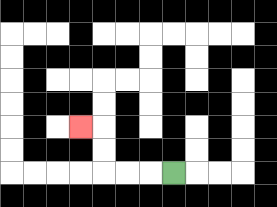{'start': '[7, 7]', 'end': '[3, 5]', 'path_directions': 'L,L,L,U,U,L', 'path_coordinates': '[[7, 7], [6, 7], [5, 7], [4, 7], [4, 6], [4, 5], [3, 5]]'}